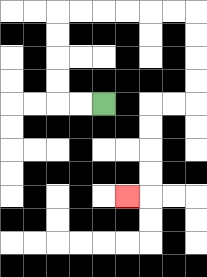{'start': '[4, 4]', 'end': '[5, 8]', 'path_directions': 'L,L,U,U,U,U,R,R,R,R,R,R,D,D,D,D,L,L,D,D,D,D,L', 'path_coordinates': '[[4, 4], [3, 4], [2, 4], [2, 3], [2, 2], [2, 1], [2, 0], [3, 0], [4, 0], [5, 0], [6, 0], [7, 0], [8, 0], [8, 1], [8, 2], [8, 3], [8, 4], [7, 4], [6, 4], [6, 5], [6, 6], [6, 7], [6, 8], [5, 8]]'}